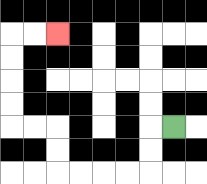{'start': '[7, 5]', 'end': '[2, 1]', 'path_directions': 'L,D,D,L,L,L,L,U,U,L,L,U,U,U,U,R,R', 'path_coordinates': '[[7, 5], [6, 5], [6, 6], [6, 7], [5, 7], [4, 7], [3, 7], [2, 7], [2, 6], [2, 5], [1, 5], [0, 5], [0, 4], [0, 3], [0, 2], [0, 1], [1, 1], [2, 1]]'}